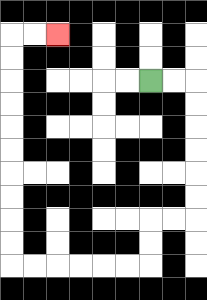{'start': '[6, 3]', 'end': '[2, 1]', 'path_directions': 'R,R,D,D,D,D,D,D,L,L,D,D,L,L,L,L,L,L,U,U,U,U,U,U,U,U,U,U,R,R', 'path_coordinates': '[[6, 3], [7, 3], [8, 3], [8, 4], [8, 5], [8, 6], [8, 7], [8, 8], [8, 9], [7, 9], [6, 9], [6, 10], [6, 11], [5, 11], [4, 11], [3, 11], [2, 11], [1, 11], [0, 11], [0, 10], [0, 9], [0, 8], [0, 7], [0, 6], [0, 5], [0, 4], [0, 3], [0, 2], [0, 1], [1, 1], [2, 1]]'}